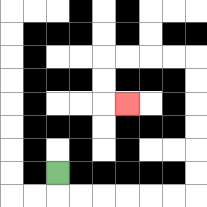{'start': '[2, 7]', 'end': '[5, 4]', 'path_directions': 'D,R,R,R,R,R,R,U,U,U,U,U,U,L,L,L,L,D,D,R', 'path_coordinates': '[[2, 7], [2, 8], [3, 8], [4, 8], [5, 8], [6, 8], [7, 8], [8, 8], [8, 7], [8, 6], [8, 5], [8, 4], [8, 3], [8, 2], [7, 2], [6, 2], [5, 2], [4, 2], [4, 3], [4, 4], [5, 4]]'}